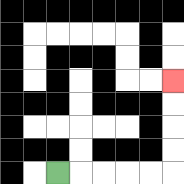{'start': '[2, 7]', 'end': '[7, 3]', 'path_directions': 'R,R,R,R,R,U,U,U,U', 'path_coordinates': '[[2, 7], [3, 7], [4, 7], [5, 7], [6, 7], [7, 7], [7, 6], [7, 5], [7, 4], [7, 3]]'}